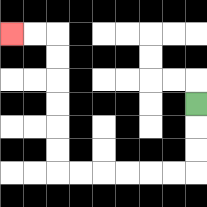{'start': '[8, 4]', 'end': '[0, 1]', 'path_directions': 'D,D,D,L,L,L,L,L,L,U,U,U,U,U,U,L,L', 'path_coordinates': '[[8, 4], [8, 5], [8, 6], [8, 7], [7, 7], [6, 7], [5, 7], [4, 7], [3, 7], [2, 7], [2, 6], [2, 5], [2, 4], [2, 3], [2, 2], [2, 1], [1, 1], [0, 1]]'}